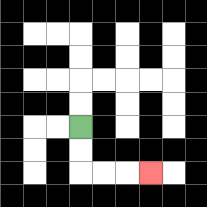{'start': '[3, 5]', 'end': '[6, 7]', 'path_directions': 'D,D,R,R,R', 'path_coordinates': '[[3, 5], [3, 6], [3, 7], [4, 7], [5, 7], [6, 7]]'}